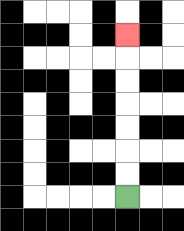{'start': '[5, 8]', 'end': '[5, 1]', 'path_directions': 'U,U,U,U,U,U,U', 'path_coordinates': '[[5, 8], [5, 7], [5, 6], [5, 5], [5, 4], [5, 3], [5, 2], [5, 1]]'}